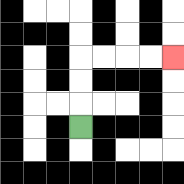{'start': '[3, 5]', 'end': '[7, 2]', 'path_directions': 'U,U,U,R,R,R,R', 'path_coordinates': '[[3, 5], [3, 4], [3, 3], [3, 2], [4, 2], [5, 2], [6, 2], [7, 2]]'}